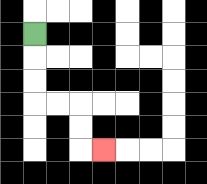{'start': '[1, 1]', 'end': '[4, 6]', 'path_directions': 'D,D,D,R,R,D,D,R', 'path_coordinates': '[[1, 1], [1, 2], [1, 3], [1, 4], [2, 4], [3, 4], [3, 5], [3, 6], [4, 6]]'}